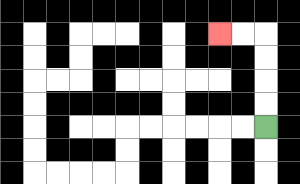{'start': '[11, 5]', 'end': '[9, 1]', 'path_directions': 'U,U,U,U,L,L', 'path_coordinates': '[[11, 5], [11, 4], [11, 3], [11, 2], [11, 1], [10, 1], [9, 1]]'}